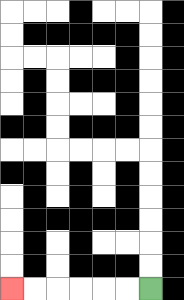{'start': '[6, 12]', 'end': '[0, 12]', 'path_directions': 'L,L,L,L,L,L', 'path_coordinates': '[[6, 12], [5, 12], [4, 12], [3, 12], [2, 12], [1, 12], [0, 12]]'}